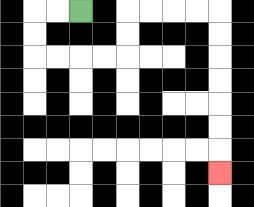{'start': '[3, 0]', 'end': '[9, 7]', 'path_directions': 'L,L,D,D,R,R,R,R,U,U,R,R,R,R,D,D,D,D,D,D,D', 'path_coordinates': '[[3, 0], [2, 0], [1, 0], [1, 1], [1, 2], [2, 2], [3, 2], [4, 2], [5, 2], [5, 1], [5, 0], [6, 0], [7, 0], [8, 0], [9, 0], [9, 1], [9, 2], [9, 3], [9, 4], [9, 5], [9, 6], [9, 7]]'}